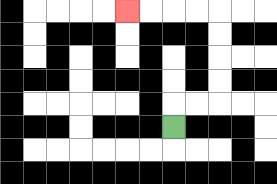{'start': '[7, 5]', 'end': '[5, 0]', 'path_directions': 'U,R,R,U,U,U,U,L,L,L,L', 'path_coordinates': '[[7, 5], [7, 4], [8, 4], [9, 4], [9, 3], [9, 2], [9, 1], [9, 0], [8, 0], [7, 0], [6, 0], [5, 0]]'}